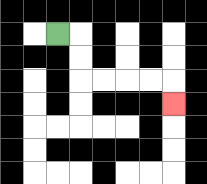{'start': '[2, 1]', 'end': '[7, 4]', 'path_directions': 'R,D,D,R,R,R,R,D', 'path_coordinates': '[[2, 1], [3, 1], [3, 2], [3, 3], [4, 3], [5, 3], [6, 3], [7, 3], [7, 4]]'}